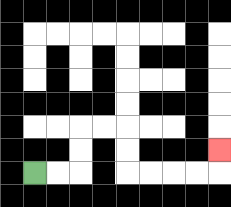{'start': '[1, 7]', 'end': '[9, 6]', 'path_directions': 'R,R,U,U,R,R,D,D,R,R,R,R,U', 'path_coordinates': '[[1, 7], [2, 7], [3, 7], [3, 6], [3, 5], [4, 5], [5, 5], [5, 6], [5, 7], [6, 7], [7, 7], [8, 7], [9, 7], [9, 6]]'}